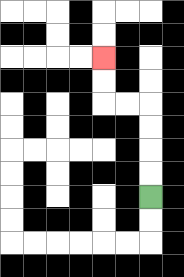{'start': '[6, 8]', 'end': '[4, 2]', 'path_directions': 'U,U,U,U,L,L,U,U', 'path_coordinates': '[[6, 8], [6, 7], [6, 6], [6, 5], [6, 4], [5, 4], [4, 4], [4, 3], [4, 2]]'}